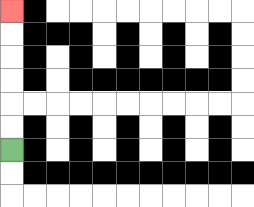{'start': '[0, 6]', 'end': '[0, 0]', 'path_directions': 'U,U,U,U,U,U', 'path_coordinates': '[[0, 6], [0, 5], [0, 4], [0, 3], [0, 2], [0, 1], [0, 0]]'}